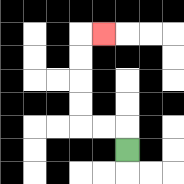{'start': '[5, 6]', 'end': '[4, 1]', 'path_directions': 'U,L,L,U,U,U,U,R', 'path_coordinates': '[[5, 6], [5, 5], [4, 5], [3, 5], [3, 4], [3, 3], [3, 2], [3, 1], [4, 1]]'}